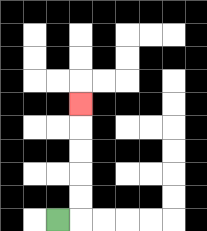{'start': '[2, 9]', 'end': '[3, 4]', 'path_directions': 'R,U,U,U,U,U', 'path_coordinates': '[[2, 9], [3, 9], [3, 8], [3, 7], [3, 6], [3, 5], [3, 4]]'}